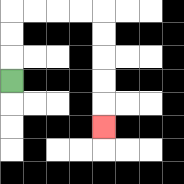{'start': '[0, 3]', 'end': '[4, 5]', 'path_directions': 'U,U,U,R,R,R,R,D,D,D,D,D', 'path_coordinates': '[[0, 3], [0, 2], [0, 1], [0, 0], [1, 0], [2, 0], [3, 0], [4, 0], [4, 1], [4, 2], [4, 3], [4, 4], [4, 5]]'}